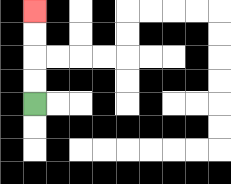{'start': '[1, 4]', 'end': '[1, 0]', 'path_directions': 'U,U,U,U', 'path_coordinates': '[[1, 4], [1, 3], [1, 2], [1, 1], [1, 0]]'}